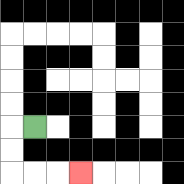{'start': '[1, 5]', 'end': '[3, 7]', 'path_directions': 'L,D,D,R,R,R', 'path_coordinates': '[[1, 5], [0, 5], [0, 6], [0, 7], [1, 7], [2, 7], [3, 7]]'}